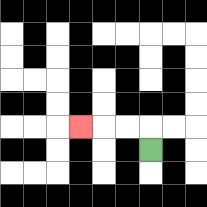{'start': '[6, 6]', 'end': '[3, 5]', 'path_directions': 'U,L,L,L', 'path_coordinates': '[[6, 6], [6, 5], [5, 5], [4, 5], [3, 5]]'}